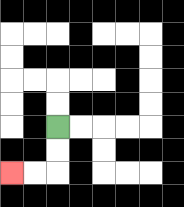{'start': '[2, 5]', 'end': '[0, 7]', 'path_directions': 'D,D,L,L', 'path_coordinates': '[[2, 5], [2, 6], [2, 7], [1, 7], [0, 7]]'}